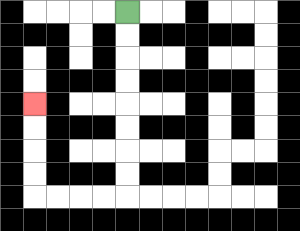{'start': '[5, 0]', 'end': '[1, 4]', 'path_directions': 'D,D,D,D,D,D,D,D,L,L,L,L,U,U,U,U', 'path_coordinates': '[[5, 0], [5, 1], [5, 2], [5, 3], [5, 4], [5, 5], [5, 6], [5, 7], [5, 8], [4, 8], [3, 8], [2, 8], [1, 8], [1, 7], [1, 6], [1, 5], [1, 4]]'}